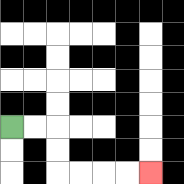{'start': '[0, 5]', 'end': '[6, 7]', 'path_directions': 'R,R,D,D,R,R,R,R', 'path_coordinates': '[[0, 5], [1, 5], [2, 5], [2, 6], [2, 7], [3, 7], [4, 7], [5, 7], [6, 7]]'}